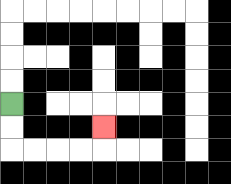{'start': '[0, 4]', 'end': '[4, 5]', 'path_directions': 'D,D,R,R,R,R,U', 'path_coordinates': '[[0, 4], [0, 5], [0, 6], [1, 6], [2, 6], [3, 6], [4, 6], [4, 5]]'}